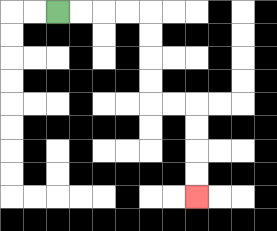{'start': '[2, 0]', 'end': '[8, 8]', 'path_directions': 'R,R,R,R,D,D,D,D,R,R,D,D,D,D', 'path_coordinates': '[[2, 0], [3, 0], [4, 0], [5, 0], [6, 0], [6, 1], [6, 2], [6, 3], [6, 4], [7, 4], [8, 4], [8, 5], [8, 6], [8, 7], [8, 8]]'}